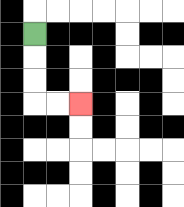{'start': '[1, 1]', 'end': '[3, 4]', 'path_directions': 'D,D,D,R,R', 'path_coordinates': '[[1, 1], [1, 2], [1, 3], [1, 4], [2, 4], [3, 4]]'}